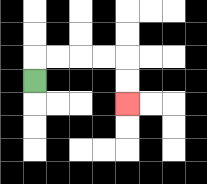{'start': '[1, 3]', 'end': '[5, 4]', 'path_directions': 'U,R,R,R,R,D,D', 'path_coordinates': '[[1, 3], [1, 2], [2, 2], [3, 2], [4, 2], [5, 2], [5, 3], [5, 4]]'}